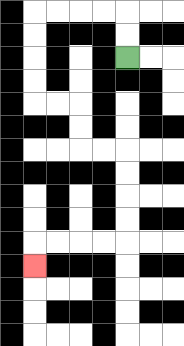{'start': '[5, 2]', 'end': '[1, 11]', 'path_directions': 'U,U,L,L,L,L,D,D,D,D,R,R,D,D,R,R,D,D,D,D,L,L,L,L,D', 'path_coordinates': '[[5, 2], [5, 1], [5, 0], [4, 0], [3, 0], [2, 0], [1, 0], [1, 1], [1, 2], [1, 3], [1, 4], [2, 4], [3, 4], [3, 5], [3, 6], [4, 6], [5, 6], [5, 7], [5, 8], [5, 9], [5, 10], [4, 10], [3, 10], [2, 10], [1, 10], [1, 11]]'}